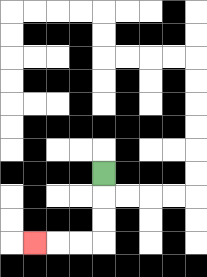{'start': '[4, 7]', 'end': '[1, 10]', 'path_directions': 'D,D,D,L,L,L', 'path_coordinates': '[[4, 7], [4, 8], [4, 9], [4, 10], [3, 10], [2, 10], [1, 10]]'}